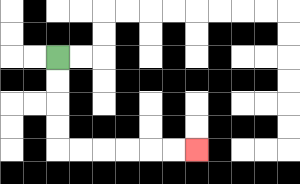{'start': '[2, 2]', 'end': '[8, 6]', 'path_directions': 'D,D,D,D,R,R,R,R,R,R', 'path_coordinates': '[[2, 2], [2, 3], [2, 4], [2, 5], [2, 6], [3, 6], [4, 6], [5, 6], [6, 6], [7, 6], [8, 6]]'}